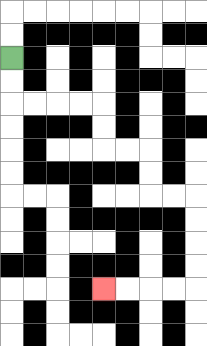{'start': '[0, 2]', 'end': '[4, 12]', 'path_directions': 'D,D,R,R,R,R,D,D,R,R,D,D,R,R,D,D,D,D,L,L,L,L', 'path_coordinates': '[[0, 2], [0, 3], [0, 4], [1, 4], [2, 4], [3, 4], [4, 4], [4, 5], [4, 6], [5, 6], [6, 6], [6, 7], [6, 8], [7, 8], [8, 8], [8, 9], [8, 10], [8, 11], [8, 12], [7, 12], [6, 12], [5, 12], [4, 12]]'}